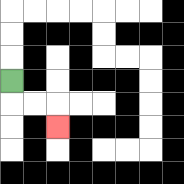{'start': '[0, 3]', 'end': '[2, 5]', 'path_directions': 'D,R,R,D', 'path_coordinates': '[[0, 3], [0, 4], [1, 4], [2, 4], [2, 5]]'}